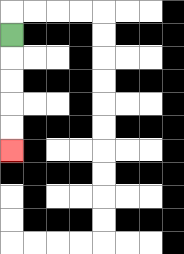{'start': '[0, 1]', 'end': '[0, 6]', 'path_directions': 'D,D,D,D,D', 'path_coordinates': '[[0, 1], [0, 2], [0, 3], [0, 4], [0, 5], [0, 6]]'}